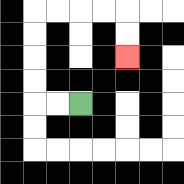{'start': '[3, 4]', 'end': '[5, 2]', 'path_directions': 'L,L,U,U,U,U,R,R,R,R,D,D', 'path_coordinates': '[[3, 4], [2, 4], [1, 4], [1, 3], [1, 2], [1, 1], [1, 0], [2, 0], [3, 0], [4, 0], [5, 0], [5, 1], [5, 2]]'}